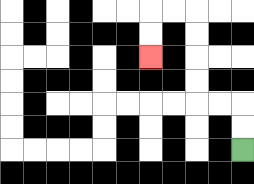{'start': '[10, 6]', 'end': '[6, 2]', 'path_directions': 'U,U,L,L,U,U,U,U,L,L,D,D', 'path_coordinates': '[[10, 6], [10, 5], [10, 4], [9, 4], [8, 4], [8, 3], [8, 2], [8, 1], [8, 0], [7, 0], [6, 0], [6, 1], [6, 2]]'}